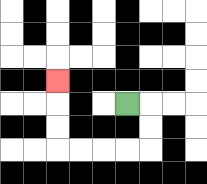{'start': '[5, 4]', 'end': '[2, 3]', 'path_directions': 'R,D,D,L,L,L,L,U,U,U', 'path_coordinates': '[[5, 4], [6, 4], [6, 5], [6, 6], [5, 6], [4, 6], [3, 6], [2, 6], [2, 5], [2, 4], [2, 3]]'}